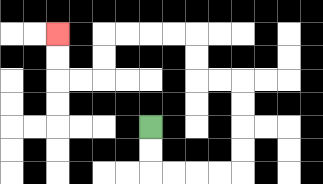{'start': '[6, 5]', 'end': '[2, 1]', 'path_directions': 'D,D,R,R,R,R,U,U,U,U,L,L,U,U,L,L,L,L,D,D,L,L,U,U', 'path_coordinates': '[[6, 5], [6, 6], [6, 7], [7, 7], [8, 7], [9, 7], [10, 7], [10, 6], [10, 5], [10, 4], [10, 3], [9, 3], [8, 3], [8, 2], [8, 1], [7, 1], [6, 1], [5, 1], [4, 1], [4, 2], [4, 3], [3, 3], [2, 3], [2, 2], [2, 1]]'}